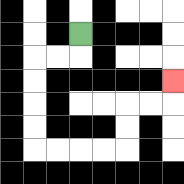{'start': '[3, 1]', 'end': '[7, 3]', 'path_directions': 'D,L,L,D,D,D,D,R,R,R,R,U,U,R,R,U', 'path_coordinates': '[[3, 1], [3, 2], [2, 2], [1, 2], [1, 3], [1, 4], [1, 5], [1, 6], [2, 6], [3, 6], [4, 6], [5, 6], [5, 5], [5, 4], [6, 4], [7, 4], [7, 3]]'}